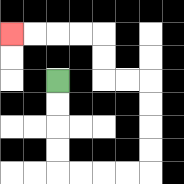{'start': '[2, 3]', 'end': '[0, 1]', 'path_directions': 'D,D,D,D,R,R,R,R,U,U,U,U,L,L,U,U,L,L,L,L', 'path_coordinates': '[[2, 3], [2, 4], [2, 5], [2, 6], [2, 7], [3, 7], [4, 7], [5, 7], [6, 7], [6, 6], [6, 5], [6, 4], [6, 3], [5, 3], [4, 3], [4, 2], [4, 1], [3, 1], [2, 1], [1, 1], [0, 1]]'}